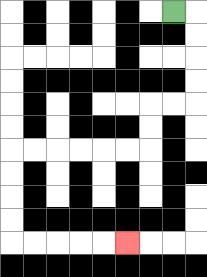{'start': '[7, 0]', 'end': '[5, 10]', 'path_directions': 'R,D,D,D,D,L,L,D,D,L,L,L,L,L,L,D,D,D,D,R,R,R,R,R', 'path_coordinates': '[[7, 0], [8, 0], [8, 1], [8, 2], [8, 3], [8, 4], [7, 4], [6, 4], [6, 5], [6, 6], [5, 6], [4, 6], [3, 6], [2, 6], [1, 6], [0, 6], [0, 7], [0, 8], [0, 9], [0, 10], [1, 10], [2, 10], [3, 10], [4, 10], [5, 10]]'}